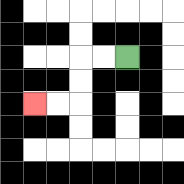{'start': '[5, 2]', 'end': '[1, 4]', 'path_directions': 'L,L,D,D,L,L', 'path_coordinates': '[[5, 2], [4, 2], [3, 2], [3, 3], [3, 4], [2, 4], [1, 4]]'}